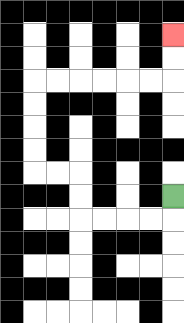{'start': '[7, 8]', 'end': '[7, 1]', 'path_directions': 'D,L,L,L,L,U,U,L,L,U,U,U,U,R,R,R,R,R,R,U,U', 'path_coordinates': '[[7, 8], [7, 9], [6, 9], [5, 9], [4, 9], [3, 9], [3, 8], [3, 7], [2, 7], [1, 7], [1, 6], [1, 5], [1, 4], [1, 3], [2, 3], [3, 3], [4, 3], [5, 3], [6, 3], [7, 3], [7, 2], [7, 1]]'}